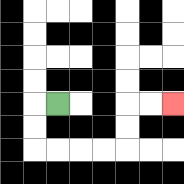{'start': '[2, 4]', 'end': '[7, 4]', 'path_directions': 'L,D,D,R,R,R,R,U,U,R,R', 'path_coordinates': '[[2, 4], [1, 4], [1, 5], [1, 6], [2, 6], [3, 6], [4, 6], [5, 6], [5, 5], [5, 4], [6, 4], [7, 4]]'}